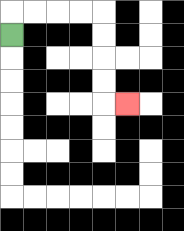{'start': '[0, 1]', 'end': '[5, 4]', 'path_directions': 'U,R,R,R,R,D,D,D,D,R', 'path_coordinates': '[[0, 1], [0, 0], [1, 0], [2, 0], [3, 0], [4, 0], [4, 1], [4, 2], [4, 3], [4, 4], [5, 4]]'}